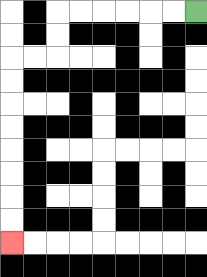{'start': '[8, 0]', 'end': '[0, 10]', 'path_directions': 'L,L,L,L,L,L,D,D,L,L,D,D,D,D,D,D,D,D', 'path_coordinates': '[[8, 0], [7, 0], [6, 0], [5, 0], [4, 0], [3, 0], [2, 0], [2, 1], [2, 2], [1, 2], [0, 2], [0, 3], [0, 4], [0, 5], [0, 6], [0, 7], [0, 8], [0, 9], [0, 10]]'}